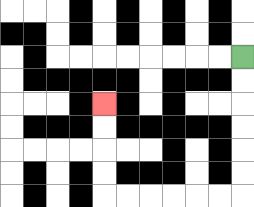{'start': '[10, 2]', 'end': '[4, 4]', 'path_directions': 'D,D,D,D,D,D,L,L,L,L,L,L,U,U,U,U', 'path_coordinates': '[[10, 2], [10, 3], [10, 4], [10, 5], [10, 6], [10, 7], [10, 8], [9, 8], [8, 8], [7, 8], [6, 8], [5, 8], [4, 8], [4, 7], [4, 6], [4, 5], [4, 4]]'}